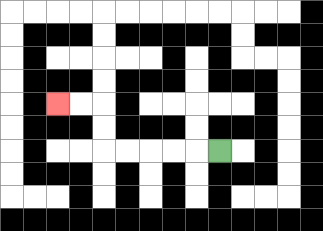{'start': '[9, 6]', 'end': '[2, 4]', 'path_directions': 'L,L,L,L,L,U,U,L,L', 'path_coordinates': '[[9, 6], [8, 6], [7, 6], [6, 6], [5, 6], [4, 6], [4, 5], [4, 4], [3, 4], [2, 4]]'}